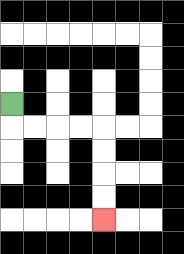{'start': '[0, 4]', 'end': '[4, 9]', 'path_directions': 'D,R,R,R,R,D,D,D,D', 'path_coordinates': '[[0, 4], [0, 5], [1, 5], [2, 5], [3, 5], [4, 5], [4, 6], [4, 7], [4, 8], [4, 9]]'}